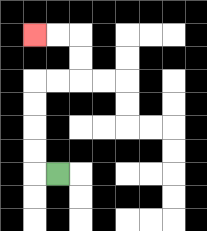{'start': '[2, 7]', 'end': '[1, 1]', 'path_directions': 'L,U,U,U,U,R,R,U,U,L,L', 'path_coordinates': '[[2, 7], [1, 7], [1, 6], [1, 5], [1, 4], [1, 3], [2, 3], [3, 3], [3, 2], [3, 1], [2, 1], [1, 1]]'}